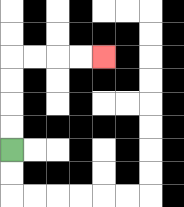{'start': '[0, 6]', 'end': '[4, 2]', 'path_directions': 'U,U,U,U,R,R,R,R', 'path_coordinates': '[[0, 6], [0, 5], [0, 4], [0, 3], [0, 2], [1, 2], [2, 2], [3, 2], [4, 2]]'}